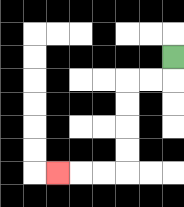{'start': '[7, 2]', 'end': '[2, 7]', 'path_directions': 'D,L,L,D,D,D,D,L,L,L', 'path_coordinates': '[[7, 2], [7, 3], [6, 3], [5, 3], [5, 4], [5, 5], [5, 6], [5, 7], [4, 7], [3, 7], [2, 7]]'}